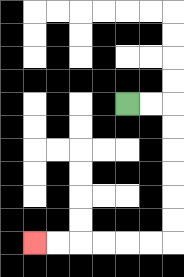{'start': '[5, 4]', 'end': '[1, 10]', 'path_directions': 'R,R,D,D,D,D,D,D,L,L,L,L,L,L', 'path_coordinates': '[[5, 4], [6, 4], [7, 4], [7, 5], [7, 6], [7, 7], [7, 8], [7, 9], [7, 10], [6, 10], [5, 10], [4, 10], [3, 10], [2, 10], [1, 10]]'}